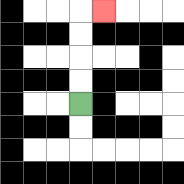{'start': '[3, 4]', 'end': '[4, 0]', 'path_directions': 'U,U,U,U,R', 'path_coordinates': '[[3, 4], [3, 3], [3, 2], [3, 1], [3, 0], [4, 0]]'}